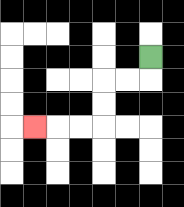{'start': '[6, 2]', 'end': '[1, 5]', 'path_directions': 'D,L,L,D,D,L,L,L', 'path_coordinates': '[[6, 2], [6, 3], [5, 3], [4, 3], [4, 4], [4, 5], [3, 5], [2, 5], [1, 5]]'}